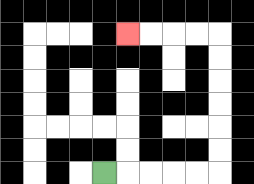{'start': '[4, 7]', 'end': '[5, 1]', 'path_directions': 'R,R,R,R,R,U,U,U,U,U,U,L,L,L,L', 'path_coordinates': '[[4, 7], [5, 7], [6, 7], [7, 7], [8, 7], [9, 7], [9, 6], [9, 5], [9, 4], [9, 3], [9, 2], [9, 1], [8, 1], [7, 1], [6, 1], [5, 1]]'}